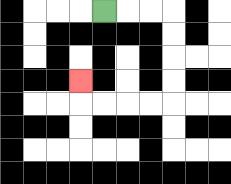{'start': '[4, 0]', 'end': '[3, 3]', 'path_directions': 'R,R,R,D,D,D,D,L,L,L,L,U', 'path_coordinates': '[[4, 0], [5, 0], [6, 0], [7, 0], [7, 1], [7, 2], [7, 3], [7, 4], [6, 4], [5, 4], [4, 4], [3, 4], [3, 3]]'}